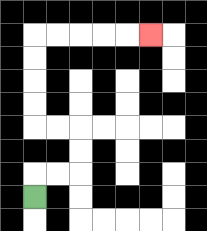{'start': '[1, 8]', 'end': '[6, 1]', 'path_directions': 'U,R,R,U,U,L,L,U,U,U,U,R,R,R,R,R', 'path_coordinates': '[[1, 8], [1, 7], [2, 7], [3, 7], [3, 6], [3, 5], [2, 5], [1, 5], [1, 4], [1, 3], [1, 2], [1, 1], [2, 1], [3, 1], [4, 1], [5, 1], [6, 1]]'}